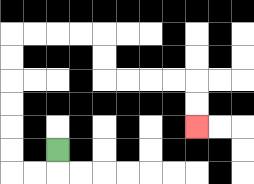{'start': '[2, 6]', 'end': '[8, 5]', 'path_directions': 'D,L,L,U,U,U,U,U,U,R,R,R,R,D,D,R,R,R,R,D,D', 'path_coordinates': '[[2, 6], [2, 7], [1, 7], [0, 7], [0, 6], [0, 5], [0, 4], [0, 3], [0, 2], [0, 1], [1, 1], [2, 1], [3, 1], [4, 1], [4, 2], [4, 3], [5, 3], [6, 3], [7, 3], [8, 3], [8, 4], [8, 5]]'}